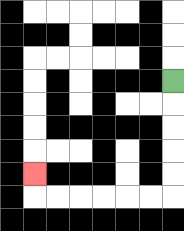{'start': '[7, 3]', 'end': '[1, 7]', 'path_directions': 'D,D,D,D,D,L,L,L,L,L,L,U', 'path_coordinates': '[[7, 3], [7, 4], [7, 5], [7, 6], [7, 7], [7, 8], [6, 8], [5, 8], [4, 8], [3, 8], [2, 8], [1, 8], [1, 7]]'}